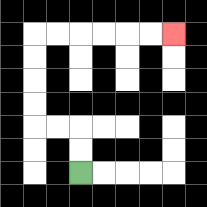{'start': '[3, 7]', 'end': '[7, 1]', 'path_directions': 'U,U,L,L,U,U,U,U,R,R,R,R,R,R', 'path_coordinates': '[[3, 7], [3, 6], [3, 5], [2, 5], [1, 5], [1, 4], [1, 3], [1, 2], [1, 1], [2, 1], [3, 1], [4, 1], [5, 1], [6, 1], [7, 1]]'}